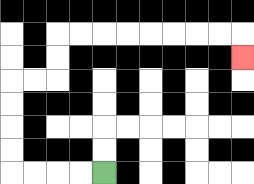{'start': '[4, 7]', 'end': '[10, 2]', 'path_directions': 'L,L,L,L,U,U,U,U,R,R,U,U,R,R,R,R,R,R,R,R,D', 'path_coordinates': '[[4, 7], [3, 7], [2, 7], [1, 7], [0, 7], [0, 6], [0, 5], [0, 4], [0, 3], [1, 3], [2, 3], [2, 2], [2, 1], [3, 1], [4, 1], [5, 1], [6, 1], [7, 1], [8, 1], [9, 1], [10, 1], [10, 2]]'}